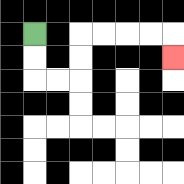{'start': '[1, 1]', 'end': '[7, 2]', 'path_directions': 'D,D,R,R,U,U,R,R,R,R,D', 'path_coordinates': '[[1, 1], [1, 2], [1, 3], [2, 3], [3, 3], [3, 2], [3, 1], [4, 1], [5, 1], [6, 1], [7, 1], [7, 2]]'}